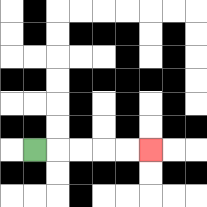{'start': '[1, 6]', 'end': '[6, 6]', 'path_directions': 'R,R,R,R,R', 'path_coordinates': '[[1, 6], [2, 6], [3, 6], [4, 6], [5, 6], [6, 6]]'}